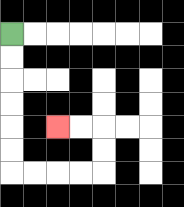{'start': '[0, 1]', 'end': '[2, 5]', 'path_directions': 'D,D,D,D,D,D,R,R,R,R,U,U,L,L', 'path_coordinates': '[[0, 1], [0, 2], [0, 3], [0, 4], [0, 5], [0, 6], [0, 7], [1, 7], [2, 7], [3, 7], [4, 7], [4, 6], [4, 5], [3, 5], [2, 5]]'}